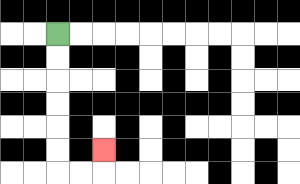{'start': '[2, 1]', 'end': '[4, 6]', 'path_directions': 'D,D,D,D,D,D,R,R,U', 'path_coordinates': '[[2, 1], [2, 2], [2, 3], [2, 4], [2, 5], [2, 6], [2, 7], [3, 7], [4, 7], [4, 6]]'}